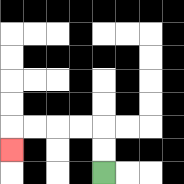{'start': '[4, 7]', 'end': '[0, 6]', 'path_directions': 'U,U,L,L,L,L,D', 'path_coordinates': '[[4, 7], [4, 6], [4, 5], [3, 5], [2, 5], [1, 5], [0, 5], [0, 6]]'}